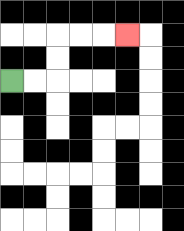{'start': '[0, 3]', 'end': '[5, 1]', 'path_directions': 'R,R,U,U,R,R,R', 'path_coordinates': '[[0, 3], [1, 3], [2, 3], [2, 2], [2, 1], [3, 1], [4, 1], [5, 1]]'}